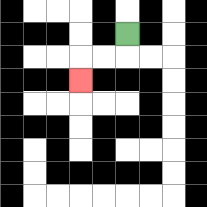{'start': '[5, 1]', 'end': '[3, 3]', 'path_directions': 'D,L,L,D', 'path_coordinates': '[[5, 1], [5, 2], [4, 2], [3, 2], [3, 3]]'}